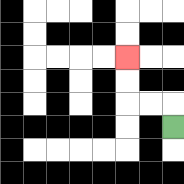{'start': '[7, 5]', 'end': '[5, 2]', 'path_directions': 'U,L,L,U,U', 'path_coordinates': '[[7, 5], [7, 4], [6, 4], [5, 4], [5, 3], [5, 2]]'}